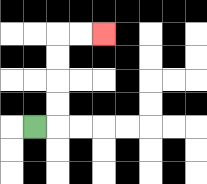{'start': '[1, 5]', 'end': '[4, 1]', 'path_directions': 'R,U,U,U,U,R,R', 'path_coordinates': '[[1, 5], [2, 5], [2, 4], [2, 3], [2, 2], [2, 1], [3, 1], [4, 1]]'}